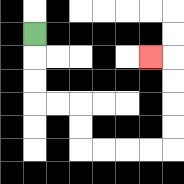{'start': '[1, 1]', 'end': '[6, 2]', 'path_directions': 'D,D,D,R,R,D,D,R,R,R,R,U,U,U,U,L', 'path_coordinates': '[[1, 1], [1, 2], [1, 3], [1, 4], [2, 4], [3, 4], [3, 5], [3, 6], [4, 6], [5, 6], [6, 6], [7, 6], [7, 5], [7, 4], [7, 3], [7, 2], [6, 2]]'}